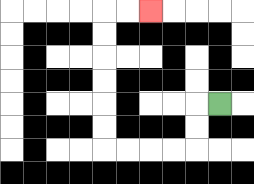{'start': '[9, 4]', 'end': '[6, 0]', 'path_directions': 'L,D,D,L,L,L,L,U,U,U,U,U,U,R,R', 'path_coordinates': '[[9, 4], [8, 4], [8, 5], [8, 6], [7, 6], [6, 6], [5, 6], [4, 6], [4, 5], [4, 4], [4, 3], [4, 2], [4, 1], [4, 0], [5, 0], [6, 0]]'}